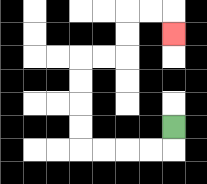{'start': '[7, 5]', 'end': '[7, 1]', 'path_directions': 'D,L,L,L,L,U,U,U,U,R,R,U,U,R,R,D', 'path_coordinates': '[[7, 5], [7, 6], [6, 6], [5, 6], [4, 6], [3, 6], [3, 5], [3, 4], [3, 3], [3, 2], [4, 2], [5, 2], [5, 1], [5, 0], [6, 0], [7, 0], [7, 1]]'}